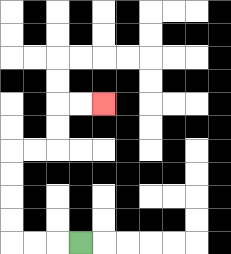{'start': '[3, 10]', 'end': '[4, 4]', 'path_directions': 'L,L,L,U,U,U,U,R,R,U,U,R,R', 'path_coordinates': '[[3, 10], [2, 10], [1, 10], [0, 10], [0, 9], [0, 8], [0, 7], [0, 6], [1, 6], [2, 6], [2, 5], [2, 4], [3, 4], [4, 4]]'}